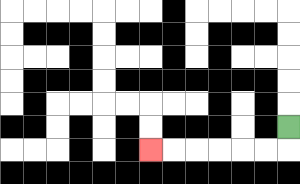{'start': '[12, 5]', 'end': '[6, 6]', 'path_directions': 'D,L,L,L,L,L,L', 'path_coordinates': '[[12, 5], [12, 6], [11, 6], [10, 6], [9, 6], [8, 6], [7, 6], [6, 6]]'}